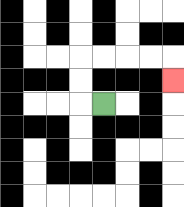{'start': '[4, 4]', 'end': '[7, 3]', 'path_directions': 'L,U,U,R,R,R,R,D', 'path_coordinates': '[[4, 4], [3, 4], [3, 3], [3, 2], [4, 2], [5, 2], [6, 2], [7, 2], [7, 3]]'}